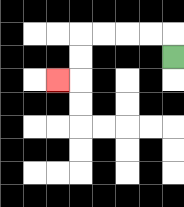{'start': '[7, 2]', 'end': '[2, 3]', 'path_directions': 'U,L,L,L,L,D,D,L', 'path_coordinates': '[[7, 2], [7, 1], [6, 1], [5, 1], [4, 1], [3, 1], [3, 2], [3, 3], [2, 3]]'}